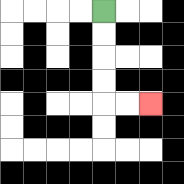{'start': '[4, 0]', 'end': '[6, 4]', 'path_directions': 'D,D,D,D,R,R', 'path_coordinates': '[[4, 0], [4, 1], [4, 2], [4, 3], [4, 4], [5, 4], [6, 4]]'}